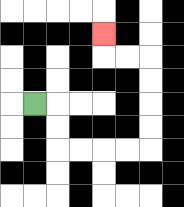{'start': '[1, 4]', 'end': '[4, 1]', 'path_directions': 'R,D,D,R,R,R,R,U,U,U,U,L,L,U', 'path_coordinates': '[[1, 4], [2, 4], [2, 5], [2, 6], [3, 6], [4, 6], [5, 6], [6, 6], [6, 5], [6, 4], [6, 3], [6, 2], [5, 2], [4, 2], [4, 1]]'}